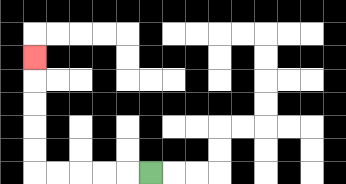{'start': '[6, 7]', 'end': '[1, 2]', 'path_directions': 'L,L,L,L,L,U,U,U,U,U', 'path_coordinates': '[[6, 7], [5, 7], [4, 7], [3, 7], [2, 7], [1, 7], [1, 6], [1, 5], [1, 4], [1, 3], [1, 2]]'}